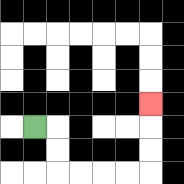{'start': '[1, 5]', 'end': '[6, 4]', 'path_directions': 'R,D,D,R,R,R,R,U,U,U', 'path_coordinates': '[[1, 5], [2, 5], [2, 6], [2, 7], [3, 7], [4, 7], [5, 7], [6, 7], [6, 6], [6, 5], [6, 4]]'}